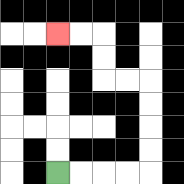{'start': '[2, 7]', 'end': '[2, 1]', 'path_directions': 'R,R,R,R,U,U,U,U,L,L,U,U,L,L', 'path_coordinates': '[[2, 7], [3, 7], [4, 7], [5, 7], [6, 7], [6, 6], [6, 5], [6, 4], [6, 3], [5, 3], [4, 3], [4, 2], [4, 1], [3, 1], [2, 1]]'}